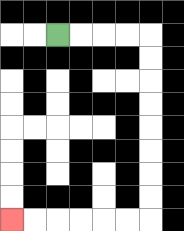{'start': '[2, 1]', 'end': '[0, 9]', 'path_directions': 'R,R,R,R,D,D,D,D,D,D,D,D,L,L,L,L,L,L', 'path_coordinates': '[[2, 1], [3, 1], [4, 1], [5, 1], [6, 1], [6, 2], [6, 3], [6, 4], [6, 5], [6, 6], [6, 7], [6, 8], [6, 9], [5, 9], [4, 9], [3, 9], [2, 9], [1, 9], [0, 9]]'}